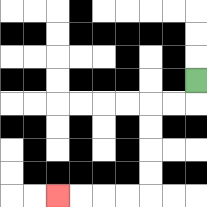{'start': '[8, 3]', 'end': '[2, 8]', 'path_directions': 'D,L,L,D,D,D,D,L,L,L,L', 'path_coordinates': '[[8, 3], [8, 4], [7, 4], [6, 4], [6, 5], [6, 6], [6, 7], [6, 8], [5, 8], [4, 8], [3, 8], [2, 8]]'}